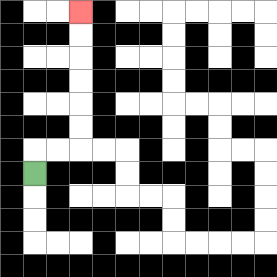{'start': '[1, 7]', 'end': '[3, 0]', 'path_directions': 'U,R,R,U,U,U,U,U,U', 'path_coordinates': '[[1, 7], [1, 6], [2, 6], [3, 6], [3, 5], [3, 4], [3, 3], [3, 2], [3, 1], [3, 0]]'}